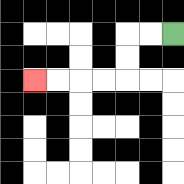{'start': '[7, 1]', 'end': '[1, 3]', 'path_directions': 'L,L,D,D,L,L,L,L', 'path_coordinates': '[[7, 1], [6, 1], [5, 1], [5, 2], [5, 3], [4, 3], [3, 3], [2, 3], [1, 3]]'}